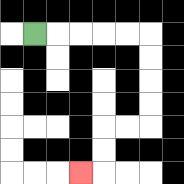{'start': '[1, 1]', 'end': '[3, 7]', 'path_directions': 'R,R,R,R,R,D,D,D,D,L,L,D,D,L', 'path_coordinates': '[[1, 1], [2, 1], [3, 1], [4, 1], [5, 1], [6, 1], [6, 2], [6, 3], [6, 4], [6, 5], [5, 5], [4, 5], [4, 6], [4, 7], [3, 7]]'}